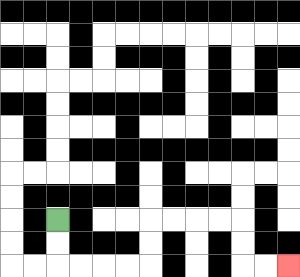{'start': '[2, 9]', 'end': '[12, 11]', 'path_directions': 'D,D,R,R,R,R,U,U,R,R,R,R,D,D,R,R', 'path_coordinates': '[[2, 9], [2, 10], [2, 11], [3, 11], [4, 11], [5, 11], [6, 11], [6, 10], [6, 9], [7, 9], [8, 9], [9, 9], [10, 9], [10, 10], [10, 11], [11, 11], [12, 11]]'}